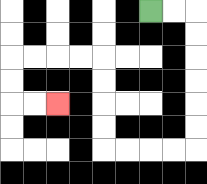{'start': '[6, 0]', 'end': '[2, 4]', 'path_directions': 'R,R,D,D,D,D,D,D,L,L,L,L,U,U,U,U,L,L,L,L,D,D,R,R', 'path_coordinates': '[[6, 0], [7, 0], [8, 0], [8, 1], [8, 2], [8, 3], [8, 4], [8, 5], [8, 6], [7, 6], [6, 6], [5, 6], [4, 6], [4, 5], [4, 4], [4, 3], [4, 2], [3, 2], [2, 2], [1, 2], [0, 2], [0, 3], [0, 4], [1, 4], [2, 4]]'}